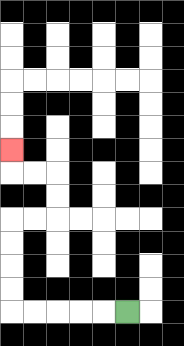{'start': '[5, 13]', 'end': '[0, 6]', 'path_directions': 'L,L,L,L,L,U,U,U,U,R,R,U,U,L,L,U', 'path_coordinates': '[[5, 13], [4, 13], [3, 13], [2, 13], [1, 13], [0, 13], [0, 12], [0, 11], [0, 10], [0, 9], [1, 9], [2, 9], [2, 8], [2, 7], [1, 7], [0, 7], [0, 6]]'}